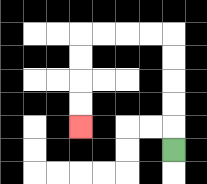{'start': '[7, 6]', 'end': '[3, 5]', 'path_directions': 'U,U,U,U,U,L,L,L,L,D,D,D,D', 'path_coordinates': '[[7, 6], [7, 5], [7, 4], [7, 3], [7, 2], [7, 1], [6, 1], [5, 1], [4, 1], [3, 1], [3, 2], [3, 3], [3, 4], [3, 5]]'}